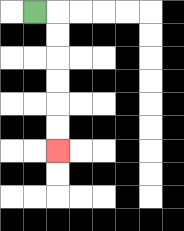{'start': '[1, 0]', 'end': '[2, 6]', 'path_directions': 'R,D,D,D,D,D,D', 'path_coordinates': '[[1, 0], [2, 0], [2, 1], [2, 2], [2, 3], [2, 4], [2, 5], [2, 6]]'}